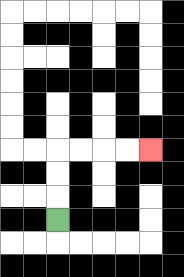{'start': '[2, 9]', 'end': '[6, 6]', 'path_directions': 'U,U,U,R,R,R,R', 'path_coordinates': '[[2, 9], [2, 8], [2, 7], [2, 6], [3, 6], [4, 6], [5, 6], [6, 6]]'}